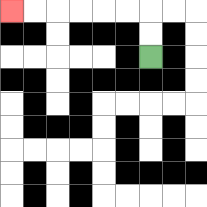{'start': '[6, 2]', 'end': '[0, 0]', 'path_directions': 'U,U,L,L,L,L,L,L', 'path_coordinates': '[[6, 2], [6, 1], [6, 0], [5, 0], [4, 0], [3, 0], [2, 0], [1, 0], [0, 0]]'}